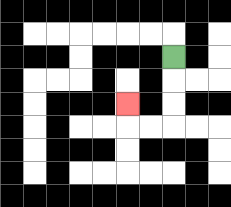{'start': '[7, 2]', 'end': '[5, 4]', 'path_directions': 'D,D,D,L,L,U', 'path_coordinates': '[[7, 2], [7, 3], [7, 4], [7, 5], [6, 5], [5, 5], [5, 4]]'}